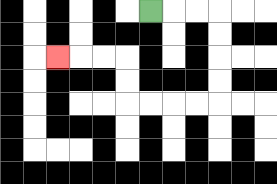{'start': '[6, 0]', 'end': '[2, 2]', 'path_directions': 'R,R,R,D,D,D,D,L,L,L,L,U,U,L,L,L', 'path_coordinates': '[[6, 0], [7, 0], [8, 0], [9, 0], [9, 1], [9, 2], [9, 3], [9, 4], [8, 4], [7, 4], [6, 4], [5, 4], [5, 3], [5, 2], [4, 2], [3, 2], [2, 2]]'}